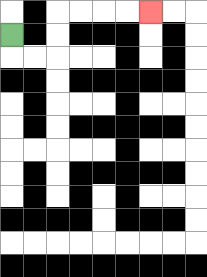{'start': '[0, 1]', 'end': '[6, 0]', 'path_directions': 'D,R,R,U,U,R,R,R,R', 'path_coordinates': '[[0, 1], [0, 2], [1, 2], [2, 2], [2, 1], [2, 0], [3, 0], [4, 0], [5, 0], [6, 0]]'}